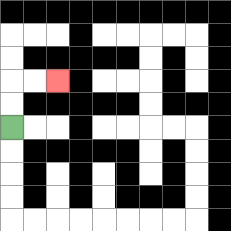{'start': '[0, 5]', 'end': '[2, 3]', 'path_directions': 'U,U,R,R', 'path_coordinates': '[[0, 5], [0, 4], [0, 3], [1, 3], [2, 3]]'}